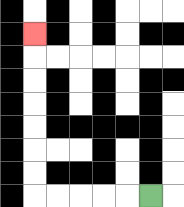{'start': '[6, 8]', 'end': '[1, 1]', 'path_directions': 'L,L,L,L,L,U,U,U,U,U,U,U', 'path_coordinates': '[[6, 8], [5, 8], [4, 8], [3, 8], [2, 8], [1, 8], [1, 7], [1, 6], [1, 5], [1, 4], [1, 3], [1, 2], [1, 1]]'}